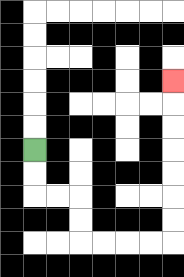{'start': '[1, 6]', 'end': '[7, 3]', 'path_directions': 'D,D,R,R,D,D,R,R,R,R,U,U,U,U,U,U,U', 'path_coordinates': '[[1, 6], [1, 7], [1, 8], [2, 8], [3, 8], [3, 9], [3, 10], [4, 10], [5, 10], [6, 10], [7, 10], [7, 9], [7, 8], [7, 7], [7, 6], [7, 5], [7, 4], [7, 3]]'}